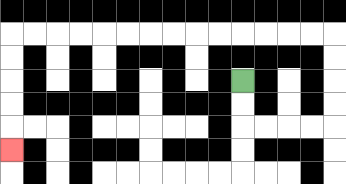{'start': '[10, 3]', 'end': '[0, 6]', 'path_directions': 'D,D,R,R,R,R,U,U,U,U,L,L,L,L,L,L,L,L,L,L,L,L,L,L,D,D,D,D,D', 'path_coordinates': '[[10, 3], [10, 4], [10, 5], [11, 5], [12, 5], [13, 5], [14, 5], [14, 4], [14, 3], [14, 2], [14, 1], [13, 1], [12, 1], [11, 1], [10, 1], [9, 1], [8, 1], [7, 1], [6, 1], [5, 1], [4, 1], [3, 1], [2, 1], [1, 1], [0, 1], [0, 2], [0, 3], [0, 4], [0, 5], [0, 6]]'}